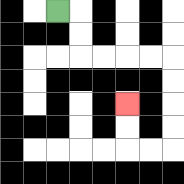{'start': '[2, 0]', 'end': '[5, 4]', 'path_directions': 'R,D,D,R,R,R,R,D,D,D,D,L,L,U,U', 'path_coordinates': '[[2, 0], [3, 0], [3, 1], [3, 2], [4, 2], [5, 2], [6, 2], [7, 2], [7, 3], [7, 4], [7, 5], [7, 6], [6, 6], [5, 6], [5, 5], [5, 4]]'}